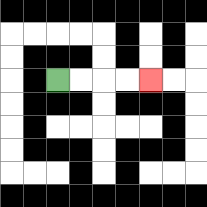{'start': '[2, 3]', 'end': '[6, 3]', 'path_directions': 'R,R,R,R', 'path_coordinates': '[[2, 3], [3, 3], [4, 3], [5, 3], [6, 3]]'}